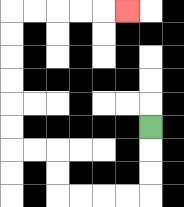{'start': '[6, 5]', 'end': '[5, 0]', 'path_directions': 'D,D,D,L,L,L,L,U,U,L,L,U,U,U,U,U,U,R,R,R,R,R', 'path_coordinates': '[[6, 5], [6, 6], [6, 7], [6, 8], [5, 8], [4, 8], [3, 8], [2, 8], [2, 7], [2, 6], [1, 6], [0, 6], [0, 5], [0, 4], [0, 3], [0, 2], [0, 1], [0, 0], [1, 0], [2, 0], [3, 0], [4, 0], [5, 0]]'}